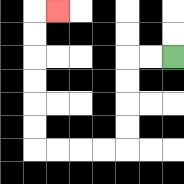{'start': '[7, 2]', 'end': '[2, 0]', 'path_directions': 'L,L,D,D,D,D,L,L,L,L,U,U,U,U,U,U,R', 'path_coordinates': '[[7, 2], [6, 2], [5, 2], [5, 3], [5, 4], [5, 5], [5, 6], [4, 6], [3, 6], [2, 6], [1, 6], [1, 5], [1, 4], [1, 3], [1, 2], [1, 1], [1, 0], [2, 0]]'}